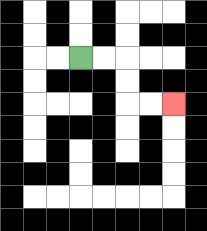{'start': '[3, 2]', 'end': '[7, 4]', 'path_directions': 'R,R,D,D,R,R', 'path_coordinates': '[[3, 2], [4, 2], [5, 2], [5, 3], [5, 4], [6, 4], [7, 4]]'}